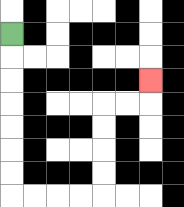{'start': '[0, 1]', 'end': '[6, 3]', 'path_directions': 'D,D,D,D,D,D,D,R,R,R,R,U,U,U,U,R,R,U', 'path_coordinates': '[[0, 1], [0, 2], [0, 3], [0, 4], [0, 5], [0, 6], [0, 7], [0, 8], [1, 8], [2, 8], [3, 8], [4, 8], [4, 7], [4, 6], [4, 5], [4, 4], [5, 4], [6, 4], [6, 3]]'}